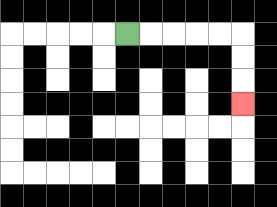{'start': '[5, 1]', 'end': '[10, 4]', 'path_directions': 'R,R,R,R,R,D,D,D', 'path_coordinates': '[[5, 1], [6, 1], [7, 1], [8, 1], [9, 1], [10, 1], [10, 2], [10, 3], [10, 4]]'}